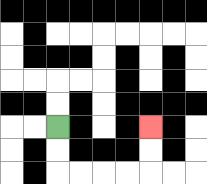{'start': '[2, 5]', 'end': '[6, 5]', 'path_directions': 'D,D,R,R,R,R,U,U', 'path_coordinates': '[[2, 5], [2, 6], [2, 7], [3, 7], [4, 7], [5, 7], [6, 7], [6, 6], [6, 5]]'}